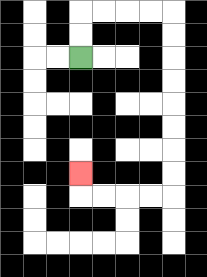{'start': '[3, 2]', 'end': '[3, 7]', 'path_directions': 'U,U,R,R,R,R,D,D,D,D,D,D,D,D,L,L,L,L,U', 'path_coordinates': '[[3, 2], [3, 1], [3, 0], [4, 0], [5, 0], [6, 0], [7, 0], [7, 1], [7, 2], [7, 3], [7, 4], [7, 5], [7, 6], [7, 7], [7, 8], [6, 8], [5, 8], [4, 8], [3, 8], [3, 7]]'}